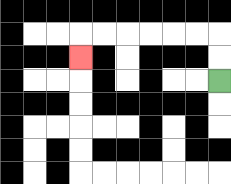{'start': '[9, 3]', 'end': '[3, 2]', 'path_directions': 'U,U,L,L,L,L,L,L,D', 'path_coordinates': '[[9, 3], [9, 2], [9, 1], [8, 1], [7, 1], [6, 1], [5, 1], [4, 1], [3, 1], [3, 2]]'}